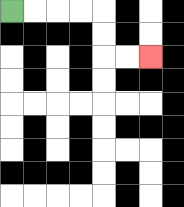{'start': '[0, 0]', 'end': '[6, 2]', 'path_directions': 'R,R,R,R,D,D,R,R', 'path_coordinates': '[[0, 0], [1, 0], [2, 0], [3, 0], [4, 0], [4, 1], [4, 2], [5, 2], [6, 2]]'}